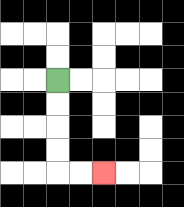{'start': '[2, 3]', 'end': '[4, 7]', 'path_directions': 'D,D,D,D,R,R', 'path_coordinates': '[[2, 3], [2, 4], [2, 5], [2, 6], [2, 7], [3, 7], [4, 7]]'}